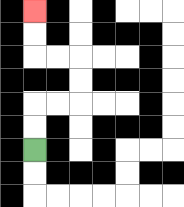{'start': '[1, 6]', 'end': '[1, 0]', 'path_directions': 'U,U,R,R,U,U,L,L,U,U', 'path_coordinates': '[[1, 6], [1, 5], [1, 4], [2, 4], [3, 4], [3, 3], [3, 2], [2, 2], [1, 2], [1, 1], [1, 0]]'}